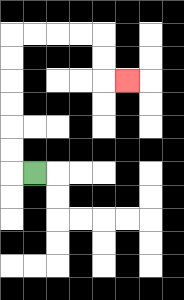{'start': '[1, 7]', 'end': '[5, 3]', 'path_directions': 'L,U,U,U,U,U,U,R,R,R,R,D,D,R', 'path_coordinates': '[[1, 7], [0, 7], [0, 6], [0, 5], [0, 4], [0, 3], [0, 2], [0, 1], [1, 1], [2, 1], [3, 1], [4, 1], [4, 2], [4, 3], [5, 3]]'}